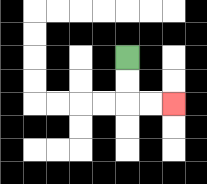{'start': '[5, 2]', 'end': '[7, 4]', 'path_directions': 'D,D,R,R', 'path_coordinates': '[[5, 2], [5, 3], [5, 4], [6, 4], [7, 4]]'}